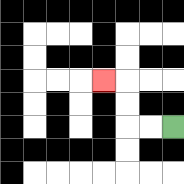{'start': '[7, 5]', 'end': '[4, 3]', 'path_directions': 'L,L,U,U,L', 'path_coordinates': '[[7, 5], [6, 5], [5, 5], [5, 4], [5, 3], [4, 3]]'}